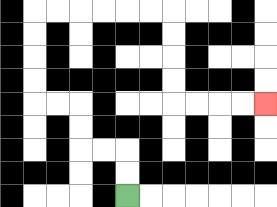{'start': '[5, 8]', 'end': '[11, 4]', 'path_directions': 'U,U,L,L,U,U,L,L,U,U,U,U,R,R,R,R,R,R,D,D,D,D,R,R,R,R', 'path_coordinates': '[[5, 8], [5, 7], [5, 6], [4, 6], [3, 6], [3, 5], [3, 4], [2, 4], [1, 4], [1, 3], [1, 2], [1, 1], [1, 0], [2, 0], [3, 0], [4, 0], [5, 0], [6, 0], [7, 0], [7, 1], [7, 2], [7, 3], [7, 4], [8, 4], [9, 4], [10, 4], [11, 4]]'}